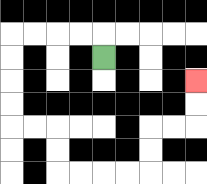{'start': '[4, 2]', 'end': '[8, 3]', 'path_directions': 'U,L,L,L,L,D,D,D,D,R,R,D,D,R,R,R,R,U,U,R,R,U,U', 'path_coordinates': '[[4, 2], [4, 1], [3, 1], [2, 1], [1, 1], [0, 1], [0, 2], [0, 3], [0, 4], [0, 5], [1, 5], [2, 5], [2, 6], [2, 7], [3, 7], [4, 7], [5, 7], [6, 7], [6, 6], [6, 5], [7, 5], [8, 5], [8, 4], [8, 3]]'}